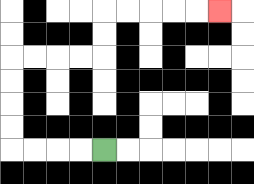{'start': '[4, 6]', 'end': '[9, 0]', 'path_directions': 'L,L,L,L,U,U,U,U,R,R,R,R,U,U,R,R,R,R,R', 'path_coordinates': '[[4, 6], [3, 6], [2, 6], [1, 6], [0, 6], [0, 5], [0, 4], [0, 3], [0, 2], [1, 2], [2, 2], [3, 2], [4, 2], [4, 1], [4, 0], [5, 0], [6, 0], [7, 0], [8, 0], [9, 0]]'}